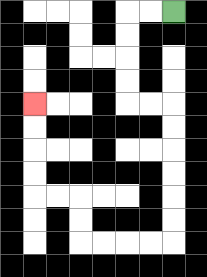{'start': '[7, 0]', 'end': '[1, 4]', 'path_directions': 'L,L,D,D,D,D,R,R,D,D,D,D,D,D,L,L,L,L,U,U,L,L,U,U,U,U', 'path_coordinates': '[[7, 0], [6, 0], [5, 0], [5, 1], [5, 2], [5, 3], [5, 4], [6, 4], [7, 4], [7, 5], [7, 6], [7, 7], [7, 8], [7, 9], [7, 10], [6, 10], [5, 10], [4, 10], [3, 10], [3, 9], [3, 8], [2, 8], [1, 8], [1, 7], [1, 6], [1, 5], [1, 4]]'}